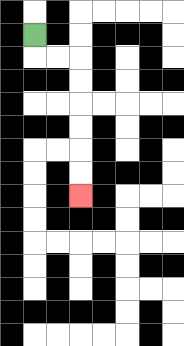{'start': '[1, 1]', 'end': '[3, 8]', 'path_directions': 'D,R,R,D,D,D,D,D,D', 'path_coordinates': '[[1, 1], [1, 2], [2, 2], [3, 2], [3, 3], [3, 4], [3, 5], [3, 6], [3, 7], [3, 8]]'}